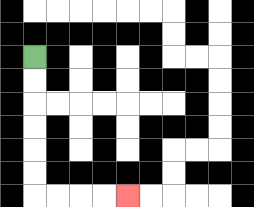{'start': '[1, 2]', 'end': '[5, 8]', 'path_directions': 'D,D,D,D,D,D,R,R,R,R', 'path_coordinates': '[[1, 2], [1, 3], [1, 4], [1, 5], [1, 6], [1, 7], [1, 8], [2, 8], [3, 8], [4, 8], [5, 8]]'}